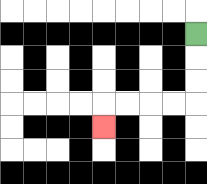{'start': '[8, 1]', 'end': '[4, 5]', 'path_directions': 'D,D,D,L,L,L,L,D', 'path_coordinates': '[[8, 1], [8, 2], [8, 3], [8, 4], [7, 4], [6, 4], [5, 4], [4, 4], [4, 5]]'}